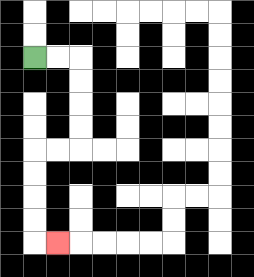{'start': '[1, 2]', 'end': '[2, 10]', 'path_directions': 'R,R,D,D,D,D,L,L,D,D,D,D,R', 'path_coordinates': '[[1, 2], [2, 2], [3, 2], [3, 3], [3, 4], [3, 5], [3, 6], [2, 6], [1, 6], [1, 7], [1, 8], [1, 9], [1, 10], [2, 10]]'}